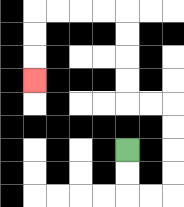{'start': '[5, 6]', 'end': '[1, 3]', 'path_directions': 'D,D,R,R,U,U,U,U,L,L,U,U,U,U,L,L,L,L,D,D,D', 'path_coordinates': '[[5, 6], [5, 7], [5, 8], [6, 8], [7, 8], [7, 7], [7, 6], [7, 5], [7, 4], [6, 4], [5, 4], [5, 3], [5, 2], [5, 1], [5, 0], [4, 0], [3, 0], [2, 0], [1, 0], [1, 1], [1, 2], [1, 3]]'}